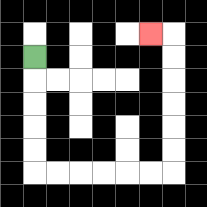{'start': '[1, 2]', 'end': '[6, 1]', 'path_directions': 'D,D,D,D,D,R,R,R,R,R,R,U,U,U,U,U,U,L', 'path_coordinates': '[[1, 2], [1, 3], [1, 4], [1, 5], [1, 6], [1, 7], [2, 7], [3, 7], [4, 7], [5, 7], [6, 7], [7, 7], [7, 6], [7, 5], [7, 4], [7, 3], [7, 2], [7, 1], [6, 1]]'}